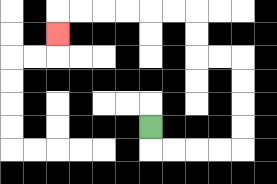{'start': '[6, 5]', 'end': '[2, 1]', 'path_directions': 'D,R,R,R,R,U,U,U,U,L,L,U,U,L,L,L,L,L,L,D', 'path_coordinates': '[[6, 5], [6, 6], [7, 6], [8, 6], [9, 6], [10, 6], [10, 5], [10, 4], [10, 3], [10, 2], [9, 2], [8, 2], [8, 1], [8, 0], [7, 0], [6, 0], [5, 0], [4, 0], [3, 0], [2, 0], [2, 1]]'}